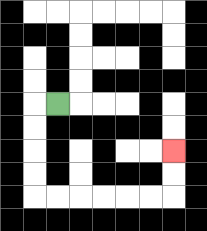{'start': '[2, 4]', 'end': '[7, 6]', 'path_directions': 'L,D,D,D,D,R,R,R,R,R,R,U,U', 'path_coordinates': '[[2, 4], [1, 4], [1, 5], [1, 6], [1, 7], [1, 8], [2, 8], [3, 8], [4, 8], [5, 8], [6, 8], [7, 8], [7, 7], [7, 6]]'}